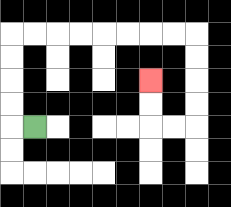{'start': '[1, 5]', 'end': '[6, 3]', 'path_directions': 'L,U,U,U,U,R,R,R,R,R,R,R,R,D,D,D,D,L,L,U,U', 'path_coordinates': '[[1, 5], [0, 5], [0, 4], [0, 3], [0, 2], [0, 1], [1, 1], [2, 1], [3, 1], [4, 1], [5, 1], [6, 1], [7, 1], [8, 1], [8, 2], [8, 3], [8, 4], [8, 5], [7, 5], [6, 5], [6, 4], [6, 3]]'}